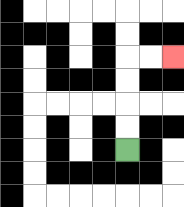{'start': '[5, 6]', 'end': '[7, 2]', 'path_directions': 'U,U,U,U,R,R', 'path_coordinates': '[[5, 6], [5, 5], [5, 4], [5, 3], [5, 2], [6, 2], [7, 2]]'}